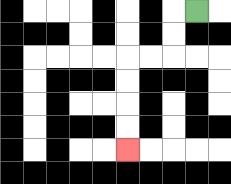{'start': '[8, 0]', 'end': '[5, 6]', 'path_directions': 'L,D,D,L,L,D,D,D,D', 'path_coordinates': '[[8, 0], [7, 0], [7, 1], [7, 2], [6, 2], [5, 2], [5, 3], [5, 4], [5, 5], [5, 6]]'}